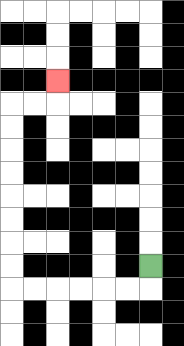{'start': '[6, 11]', 'end': '[2, 3]', 'path_directions': 'D,L,L,L,L,L,L,U,U,U,U,U,U,U,U,R,R,U', 'path_coordinates': '[[6, 11], [6, 12], [5, 12], [4, 12], [3, 12], [2, 12], [1, 12], [0, 12], [0, 11], [0, 10], [0, 9], [0, 8], [0, 7], [0, 6], [0, 5], [0, 4], [1, 4], [2, 4], [2, 3]]'}